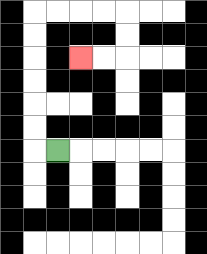{'start': '[2, 6]', 'end': '[3, 2]', 'path_directions': 'L,U,U,U,U,U,U,R,R,R,R,D,D,L,L', 'path_coordinates': '[[2, 6], [1, 6], [1, 5], [1, 4], [1, 3], [1, 2], [1, 1], [1, 0], [2, 0], [3, 0], [4, 0], [5, 0], [5, 1], [5, 2], [4, 2], [3, 2]]'}